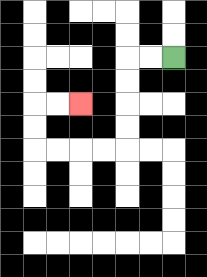{'start': '[7, 2]', 'end': '[3, 4]', 'path_directions': 'L,L,D,D,D,D,L,L,L,L,U,U,R,R', 'path_coordinates': '[[7, 2], [6, 2], [5, 2], [5, 3], [5, 4], [5, 5], [5, 6], [4, 6], [3, 6], [2, 6], [1, 6], [1, 5], [1, 4], [2, 4], [3, 4]]'}